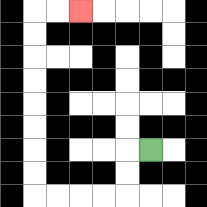{'start': '[6, 6]', 'end': '[3, 0]', 'path_directions': 'L,D,D,L,L,L,L,U,U,U,U,U,U,U,U,R,R', 'path_coordinates': '[[6, 6], [5, 6], [5, 7], [5, 8], [4, 8], [3, 8], [2, 8], [1, 8], [1, 7], [1, 6], [1, 5], [1, 4], [1, 3], [1, 2], [1, 1], [1, 0], [2, 0], [3, 0]]'}